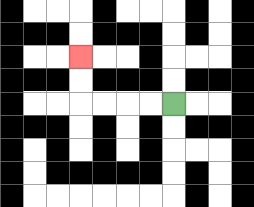{'start': '[7, 4]', 'end': '[3, 2]', 'path_directions': 'L,L,L,L,U,U', 'path_coordinates': '[[7, 4], [6, 4], [5, 4], [4, 4], [3, 4], [3, 3], [3, 2]]'}